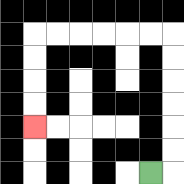{'start': '[6, 7]', 'end': '[1, 5]', 'path_directions': 'R,U,U,U,U,U,U,L,L,L,L,L,L,D,D,D,D', 'path_coordinates': '[[6, 7], [7, 7], [7, 6], [7, 5], [7, 4], [7, 3], [7, 2], [7, 1], [6, 1], [5, 1], [4, 1], [3, 1], [2, 1], [1, 1], [1, 2], [1, 3], [1, 4], [1, 5]]'}